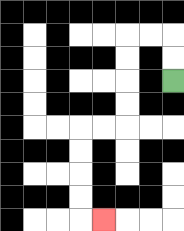{'start': '[7, 3]', 'end': '[4, 9]', 'path_directions': 'U,U,L,L,D,D,D,D,L,L,D,D,D,D,R', 'path_coordinates': '[[7, 3], [7, 2], [7, 1], [6, 1], [5, 1], [5, 2], [5, 3], [5, 4], [5, 5], [4, 5], [3, 5], [3, 6], [3, 7], [3, 8], [3, 9], [4, 9]]'}